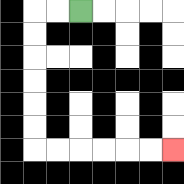{'start': '[3, 0]', 'end': '[7, 6]', 'path_directions': 'L,L,D,D,D,D,D,D,R,R,R,R,R,R', 'path_coordinates': '[[3, 0], [2, 0], [1, 0], [1, 1], [1, 2], [1, 3], [1, 4], [1, 5], [1, 6], [2, 6], [3, 6], [4, 6], [5, 6], [6, 6], [7, 6]]'}